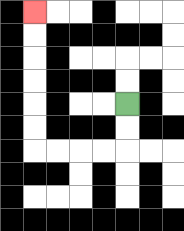{'start': '[5, 4]', 'end': '[1, 0]', 'path_directions': 'D,D,L,L,L,L,U,U,U,U,U,U', 'path_coordinates': '[[5, 4], [5, 5], [5, 6], [4, 6], [3, 6], [2, 6], [1, 6], [1, 5], [1, 4], [1, 3], [1, 2], [1, 1], [1, 0]]'}